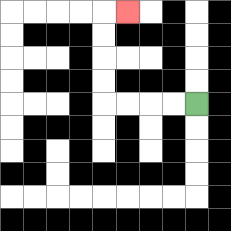{'start': '[8, 4]', 'end': '[5, 0]', 'path_directions': 'L,L,L,L,U,U,U,U,R', 'path_coordinates': '[[8, 4], [7, 4], [6, 4], [5, 4], [4, 4], [4, 3], [4, 2], [4, 1], [4, 0], [5, 0]]'}